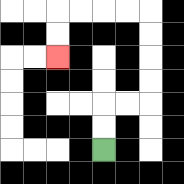{'start': '[4, 6]', 'end': '[2, 2]', 'path_directions': 'U,U,R,R,U,U,U,U,L,L,L,L,D,D', 'path_coordinates': '[[4, 6], [4, 5], [4, 4], [5, 4], [6, 4], [6, 3], [6, 2], [6, 1], [6, 0], [5, 0], [4, 0], [3, 0], [2, 0], [2, 1], [2, 2]]'}